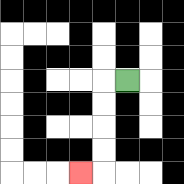{'start': '[5, 3]', 'end': '[3, 7]', 'path_directions': 'L,D,D,D,D,L', 'path_coordinates': '[[5, 3], [4, 3], [4, 4], [4, 5], [4, 6], [4, 7], [3, 7]]'}